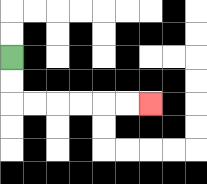{'start': '[0, 2]', 'end': '[6, 4]', 'path_directions': 'D,D,R,R,R,R,R,R', 'path_coordinates': '[[0, 2], [0, 3], [0, 4], [1, 4], [2, 4], [3, 4], [4, 4], [5, 4], [6, 4]]'}